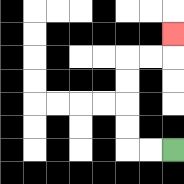{'start': '[7, 6]', 'end': '[7, 1]', 'path_directions': 'L,L,U,U,U,U,R,R,U', 'path_coordinates': '[[7, 6], [6, 6], [5, 6], [5, 5], [5, 4], [5, 3], [5, 2], [6, 2], [7, 2], [7, 1]]'}